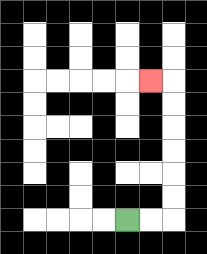{'start': '[5, 9]', 'end': '[6, 3]', 'path_directions': 'R,R,U,U,U,U,U,U,L', 'path_coordinates': '[[5, 9], [6, 9], [7, 9], [7, 8], [7, 7], [7, 6], [7, 5], [7, 4], [7, 3], [6, 3]]'}